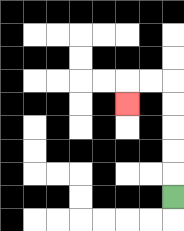{'start': '[7, 8]', 'end': '[5, 4]', 'path_directions': 'U,U,U,U,U,L,L,D', 'path_coordinates': '[[7, 8], [7, 7], [7, 6], [7, 5], [7, 4], [7, 3], [6, 3], [5, 3], [5, 4]]'}